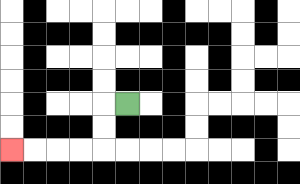{'start': '[5, 4]', 'end': '[0, 6]', 'path_directions': 'L,D,D,L,L,L,L', 'path_coordinates': '[[5, 4], [4, 4], [4, 5], [4, 6], [3, 6], [2, 6], [1, 6], [0, 6]]'}